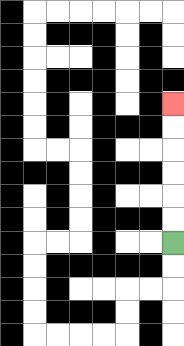{'start': '[7, 10]', 'end': '[7, 4]', 'path_directions': 'U,U,U,U,U,U', 'path_coordinates': '[[7, 10], [7, 9], [7, 8], [7, 7], [7, 6], [7, 5], [7, 4]]'}